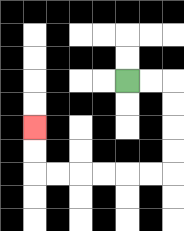{'start': '[5, 3]', 'end': '[1, 5]', 'path_directions': 'R,R,D,D,D,D,L,L,L,L,L,L,U,U', 'path_coordinates': '[[5, 3], [6, 3], [7, 3], [7, 4], [7, 5], [7, 6], [7, 7], [6, 7], [5, 7], [4, 7], [3, 7], [2, 7], [1, 7], [1, 6], [1, 5]]'}